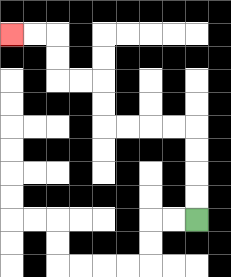{'start': '[8, 9]', 'end': '[0, 1]', 'path_directions': 'U,U,U,U,L,L,L,L,U,U,L,L,U,U,L,L', 'path_coordinates': '[[8, 9], [8, 8], [8, 7], [8, 6], [8, 5], [7, 5], [6, 5], [5, 5], [4, 5], [4, 4], [4, 3], [3, 3], [2, 3], [2, 2], [2, 1], [1, 1], [0, 1]]'}